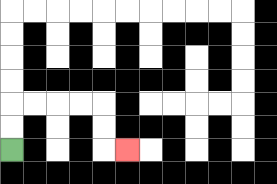{'start': '[0, 6]', 'end': '[5, 6]', 'path_directions': 'U,U,R,R,R,R,D,D,R', 'path_coordinates': '[[0, 6], [0, 5], [0, 4], [1, 4], [2, 4], [3, 4], [4, 4], [4, 5], [4, 6], [5, 6]]'}